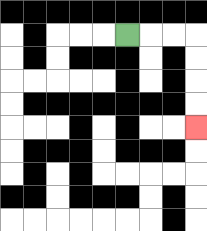{'start': '[5, 1]', 'end': '[8, 5]', 'path_directions': 'R,R,R,D,D,D,D', 'path_coordinates': '[[5, 1], [6, 1], [7, 1], [8, 1], [8, 2], [8, 3], [8, 4], [8, 5]]'}